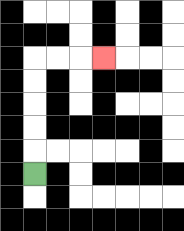{'start': '[1, 7]', 'end': '[4, 2]', 'path_directions': 'U,U,U,U,U,R,R,R', 'path_coordinates': '[[1, 7], [1, 6], [1, 5], [1, 4], [1, 3], [1, 2], [2, 2], [3, 2], [4, 2]]'}